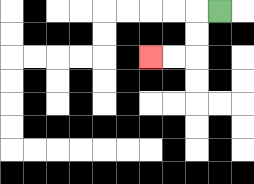{'start': '[9, 0]', 'end': '[6, 2]', 'path_directions': 'L,D,D,L,L', 'path_coordinates': '[[9, 0], [8, 0], [8, 1], [8, 2], [7, 2], [6, 2]]'}